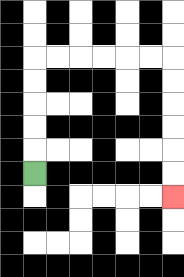{'start': '[1, 7]', 'end': '[7, 8]', 'path_directions': 'U,U,U,U,U,R,R,R,R,R,R,D,D,D,D,D,D', 'path_coordinates': '[[1, 7], [1, 6], [1, 5], [1, 4], [1, 3], [1, 2], [2, 2], [3, 2], [4, 2], [5, 2], [6, 2], [7, 2], [7, 3], [7, 4], [7, 5], [7, 6], [7, 7], [7, 8]]'}